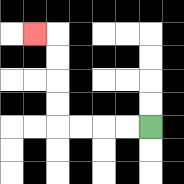{'start': '[6, 5]', 'end': '[1, 1]', 'path_directions': 'L,L,L,L,U,U,U,U,L', 'path_coordinates': '[[6, 5], [5, 5], [4, 5], [3, 5], [2, 5], [2, 4], [2, 3], [2, 2], [2, 1], [1, 1]]'}